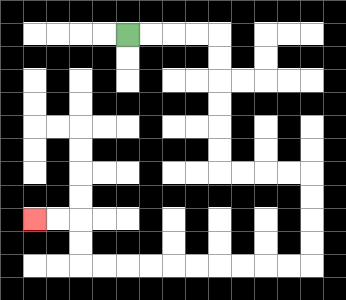{'start': '[5, 1]', 'end': '[1, 9]', 'path_directions': 'R,R,R,R,D,D,D,D,D,D,R,R,R,R,D,D,D,D,L,L,L,L,L,L,L,L,L,L,U,U,L,L', 'path_coordinates': '[[5, 1], [6, 1], [7, 1], [8, 1], [9, 1], [9, 2], [9, 3], [9, 4], [9, 5], [9, 6], [9, 7], [10, 7], [11, 7], [12, 7], [13, 7], [13, 8], [13, 9], [13, 10], [13, 11], [12, 11], [11, 11], [10, 11], [9, 11], [8, 11], [7, 11], [6, 11], [5, 11], [4, 11], [3, 11], [3, 10], [3, 9], [2, 9], [1, 9]]'}